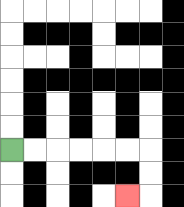{'start': '[0, 6]', 'end': '[5, 8]', 'path_directions': 'R,R,R,R,R,R,D,D,L', 'path_coordinates': '[[0, 6], [1, 6], [2, 6], [3, 6], [4, 6], [5, 6], [6, 6], [6, 7], [6, 8], [5, 8]]'}